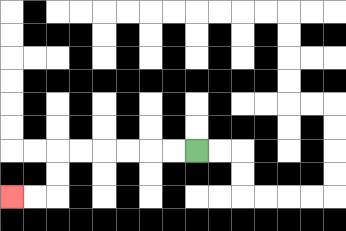{'start': '[8, 6]', 'end': '[0, 8]', 'path_directions': 'L,L,L,L,L,L,D,D,L,L', 'path_coordinates': '[[8, 6], [7, 6], [6, 6], [5, 6], [4, 6], [3, 6], [2, 6], [2, 7], [2, 8], [1, 8], [0, 8]]'}